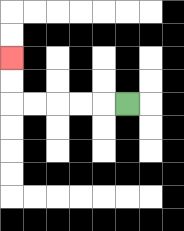{'start': '[5, 4]', 'end': '[0, 2]', 'path_directions': 'L,L,L,L,L,U,U', 'path_coordinates': '[[5, 4], [4, 4], [3, 4], [2, 4], [1, 4], [0, 4], [0, 3], [0, 2]]'}